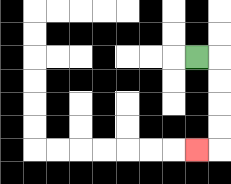{'start': '[8, 2]', 'end': '[8, 6]', 'path_directions': 'R,D,D,D,D,L', 'path_coordinates': '[[8, 2], [9, 2], [9, 3], [9, 4], [9, 5], [9, 6], [8, 6]]'}